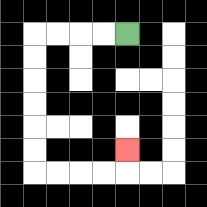{'start': '[5, 1]', 'end': '[5, 6]', 'path_directions': 'L,L,L,L,D,D,D,D,D,D,R,R,R,R,U', 'path_coordinates': '[[5, 1], [4, 1], [3, 1], [2, 1], [1, 1], [1, 2], [1, 3], [1, 4], [1, 5], [1, 6], [1, 7], [2, 7], [3, 7], [4, 7], [5, 7], [5, 6]]'}